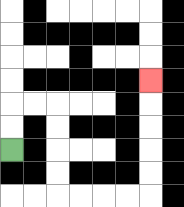{'start': '[0, 6]', 'end': '[6, 3]', 'path_directions': 'U,U,R,R,D,D,D,D,R,R,R,R,U,U,U,U,U', 'path_coordinates': '[[0, 6], [0, 5], [0, 4], [1, 4], [2, 4], [2, 5], [2, 6], [2, 7], [2, 8], [3, 8], [4, 8], [5, 8], [6, 8], [6, 7], [6, 6], [6, 5], [6, 4], [6, 3]]'}